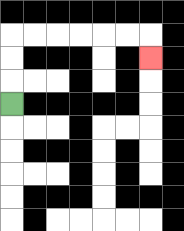{'start': '[0, 4]', 'end': '[6, 2]', 'path_directions': 'U,U,U,R,R,R,R,R,R,D', 'path_coordinates': '[[0, 4], [0, 3], [0, 2], [0, 1], [1, 1], [2, 1], [3, 1], [4, 1], [5, 1], [6, 1], [6, 2]]'}